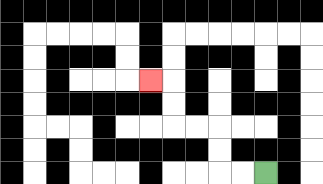{'start': '[11, 7]', 'end': '[6, 3]', 'path_directions': 'L,L,U,U,L,L,U,U,L', 'path_coordinates': '[[11, 7], [10, 7], [9, 7], [9, 6], [9, 5], [8, 5], [7, 5], [7, 4], [7, 3], [6, 3]]'}